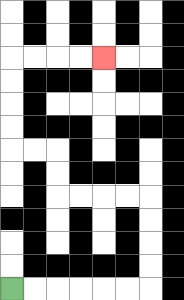{'start': '[0, 12]', 'end': '[4, 2]', 'path_directions': 'R,R,R,R,R,R,U,U,U,U,L,L,L,L,U,U,L,L,U,U,U,U,R,R,R,R', 'path_coordinates': '[[0, 12], [1, 12], [2, 12], [3, 12], [4, 12], [5, 12], [6, 12], [6, 11], [6, 10], [6, 9], [6, 8], [5, 8], [4, 8], [3, 8], [2, 8], [2, 7], [2, 6], [1, 6], [0, 6], [0, 5], [0, 4], [0, 3], [0, 2], [1, 2], [2, 2], [3, 2], [4, 2]]'}